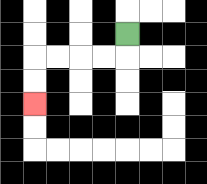{'start': '[5, 1]', 'end': '[1, 4]', 'path_directions': 'D,L,L,L,L,D,D', 'path_coordinates': '[[5, 1], [5, 2], [4, 2], [3, 2], [2, 2], [1, 2], [1, 3], [1, 4]]'}